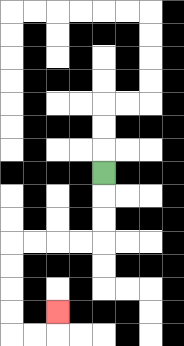{'start': '[4, 7]', 'end': '[2, 13]', 'path_directions': 'D,D,D,L,L,L,L,D,D,D,D,R,R,U', 'path_coordinates': '[[4, 7], [4, 8], [4, 9], [4, 10], [3, 10], [2, 10], [1, 10], [0, 10], [0, 11], [0, 12], [0, 13], [0, 14], [1, 14], [2, 14], [2, 13]]'}